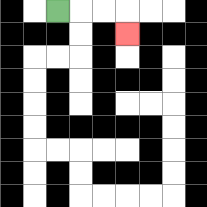{'start': '[2, 0]', 'end': '[5, 1]', 'path_directions': 'R,R,R,D', 'path_coordinates': '[[2, 0], [3, 0], [4, 0], [5, 0], [5, 1]]'}